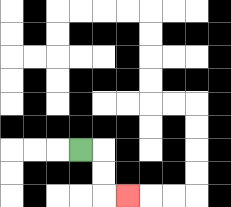{'start': '[3, 6]', 'end': '[5, 8]', 'path_directions': 'R,D,D,R', 'path_coordinates': '[[3, 6], [4, 6], [4, 7], [4, 8], [5, 8]]'}